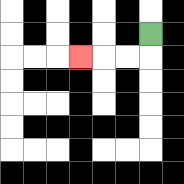{'start': '[6, 1]', 'end': '[3, 2]', 'path_directions': 'D,L,L,L', 'path_coordinates': '[[6, 1], [6, 2], [5, 2], [4, 2], [3, 2]]'}